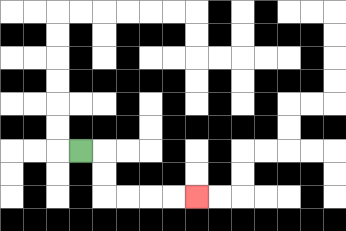{'start': '[3, 6]', 'end': '[8, 8]', 'path_directions': 'R,D,D,R,R,R,R', 'path_coordinates': '[[3, 6], [4, 6], [4, 7], [4, 8], [5, 8], [6, 8], [7, 8], [8, 8]]'}